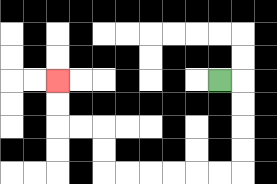{'start': '[9, 3]', 'end': '[2, 3]', 'path_directions': 'R,D,D,D,D,L,L,L,L,L,L,U,U,L,L,U,U', 'path_coordinates': '[[9, 3], [10, 3], [10, 4], [10, 5], [10, 6], [10, 7], [9, 7], [8, 7], [7, 7], [6, 7], [5, 7], [4, 7], [4, 6], [4, 5], [3, 5], [2, 5], [2, 4], [2, 3]]'}